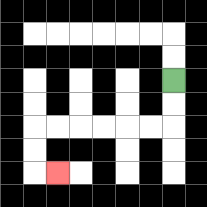{'start': '[7, 3]', 'end': '[2, 7]', 'path_directions': 'D,D,L,L,L,L,L,L,D,D,R', 'path_coordinates': '[[7, 3], [7, 4], [7, 5], [6, 5], [5, 5], [4, 5], [3, 5], [2, 5], [1, 5], [1, 6], [1, 7], [2, 7]]'}